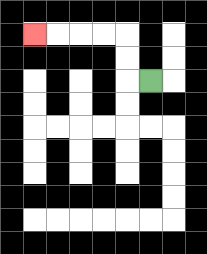{'start': '[6, 3]', 'end': '[1, 1]', 'path_directions': 'L,U,U,L,L,L,L', 'path_coordinates': '[[6, 3], [5, 3], [5, 2], [5, 1], [4, 1], [3, 1], [2, 1], [1, 1]]'}